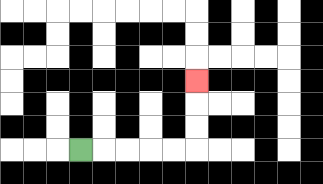{'start': '[3, 6]', 'end': '[8, 3]', 'path_directions': 'R,R,R,R,R,U,U,U', 'path_coordinates': '[[3, 6], [4, 6], [5, 6], [6, 6], [7, 6], [8, 6], [8, 5], [8, 4], [8, 3]]'}